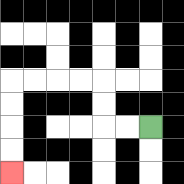{'start': '[6, 5]', 'end': '[0, 7]', 'path_directions': 'L,L,U,U,L,L,L,L,D,D,D,D', 'path_coordinates': '[[6, 5], [5, 5], [4, 5], [4, 4], [4, 3], [3, 3], [2, 3], [1, 3], [0, 3], [0, 4], [0, 5], [0, 6], [0, 7]]'}